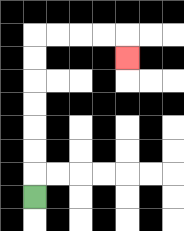{'start': '[1, 8]', 'end': '[5, 2]', 'path_directions': 'U,U,U,U,U,U,U,R,R,R,R,D', 'path_coordinates': '[[1, 8], [1, 7], [1, 6], [1, 5], [1, 4], [1, 3], [1, 2], [1, 1], [2, 1], [3, 1], [4, 1], [5, 1], [5, 2]]'}